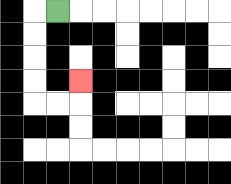{'start': '[2, 0]', 'end': '[3, 3]', 'path_directions': 'L,D,D,D,D,R,R,U', 'path_coordinates': '[[2, 0], [1, 0], [1, 1], [1, 2], [1, 3], [1, 4], [2, 4], [3, 4], [3, 3]]'}